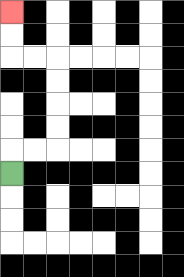{'start': '[0, 7]', 'end': '[0, 0]', 'path_directions': 'U,R,R,U,U,U,U,L,L,U,U', 'path_coordinates': '[[0, 7], [0, 6], [1, 6], [2, 6], [2, 5], [2, 4], [2, 3], [2, 2], [1, 2], [0, 2], [0, 1], [0, 0]]'}